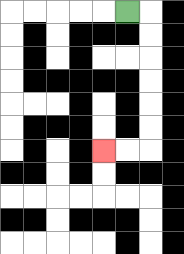{'start': '[5, 0]', 'end': '[4, 6]', 'path_directions': 'R,D,D,D,D,D,D,L,L', 'path_coordinates': '[[5, 0], [6, 0], [6, 1], [6, 2], [6, 3], [6, 4], [6, 5], [6, 6], [5, 6], [4, 6]]'}